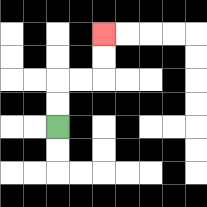{'start': '[2, 5]', 'end': '[4, 1]', 'path_directions': 'U,U,R,R,U,U', 'path_coordinates': '[[2, 5], [2, 4], [2, 3], [3, 3], [4, 3], [4, 2], [4, 1]]'}